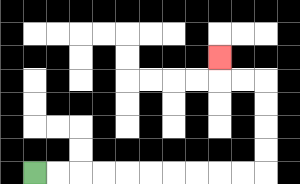{'start': '[1, 7]', 'end': '[9, 2]', 'path_directions': 'R,R,R,R,R,R,R,R,R,R,U,U,U,U,L,L,U', 'path_coordinates': '[[1, 7], [2, 7], [3, 7], [4, 7], [5, 7], [6, 7], [7, 7], [8, 7], [9, 7], [10, 7], [11, 7], [11, 6], [11, 5], [11, 4], [11, 3], [10, 3], [9, 3], [9, 2]]'}